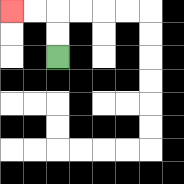{'start': '[2, 2]', 'end': '[0, 0]', 'path_directions': 'U,U,L,L', 'path_coordinates': '[[2, 2], [2, 1], [2, 0], [1, 0], [0, 0]]'}